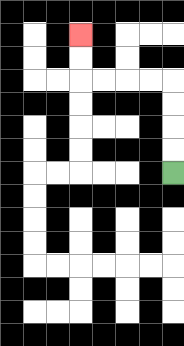{'start': '[7, 7]', 'end': '[3, 1]', 'path_directions': 'U,U,U,U,L,L,L,L,U,U', 'path_coordinates': '[[7, 7], [7, 6], [7, 5], [7, 4], [7, 3], [6, 3], [5, 3], [4, 3], [3, 3], [3, 2], [3, 1]]'}